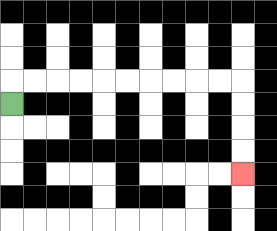{'start': '[0, 4]', 'end': '[10, 7]', 'path_directions': 'U,R,R,R,R,R,R,R,R,R,R,D,D,D,D', 'path_coordinates': '[[0, 4], [0, 3], [1, 3], [2, 3], [3, 3], [4, 3], [5, 3], [6, 3], [7, 3], [8, 3], [9, 3], [10, 3], [10, 4], [10, 5], [10, 6], [10, 7]]'}